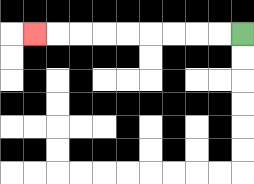{'start': '[10, 1]', 'end': '[1, 1]', 'path_directions': 'L,L,L,L,L,L,L,L,L', 'path_coordinates': '[[10, 1], [9, 1], [8, 1], [7, 1], [6, 1], [5, 1], [4, 1], [3, 1], [2, 1], [1, 1]]'}